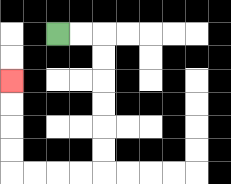{'start': '[2, 1]', 'end': '[0, 3]', 'path_directions': 'R,R,D,D,D,D,D,D,L,L,L,L,U,U,U,U', 'path_coordinates': '[[2, 1], [3, 1], [4, 1], [4, 2], [4, 3], [4, 4], [4, 5], [4, 6], [4, 7], [3, 7], [2, 7], [1, 7], [0, 7], [0, 6], [0, 5], [0, 4], [0, 3]]'}